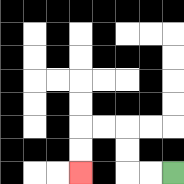{'start': '[7, 7]', 'end': '[3, 7]', 'path_directions': 'L,L,U,U,L,L,D,D', 'path_coordinates': '[[7, 7], [6, 7], [5, 7], [5, 6], [5, 5], [4, 5], [3, 5], [3, 6], [3, 7]]'}